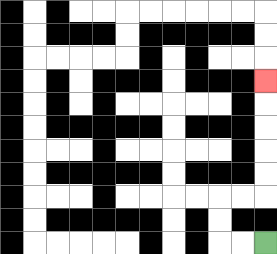{'start': '[11, 10]', 'end': '[11, 3]', 'path_directions': 'L,L,U,U,R,R,U,U,U,U,U', 'path_coordinates': '[[11, 10], [10, 10], [9, 10], [9, 9], [9, 8], [10, 8], [11, 8], [11, 7], [11, 6], [11, 5], [11, 4], [11, 3]]'}